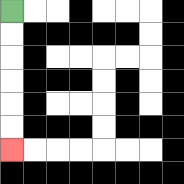{'start': '[0, 0]', 'end': '[0, 6]', 'path_directions': 'D,D,D,D,D,D', 'path_coordinates': '[[0, 0], [0, 1], [0, 2], [0, 3], [0, 4], [0, 5], [0, 6]]'}